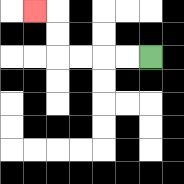{'start': '[6, 2]', 'end': '[1, 0]', 'path_directions': 'L,L,L,L,U,U,L', 'path_coordinates': '[[6, 2], [5, 2], [4, 2], [3, 2], [2, 2], [2, 1], [2, 0], [1, 0]]'}